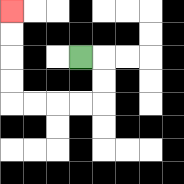{'start': '[3, 2]', 'end': '[0, 0]', 'path_directions': 'R,D,D,L,L,L,L,U,U,U,U', 'path_coordinates': '[[3, 2], [4, 2], [4, 3], [4, 4], [3, 4], [2, 4], [1, 4], [0, 4], [0, 3], [0, 2], [0, 1], [0, 0]]'}